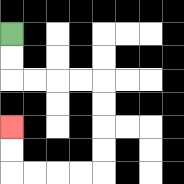{'start': '[0, 1]', 'end': '[0, 5]', 'path_directions': 'D,D,R,R,R,R,D,D,D,D,L,L,L,L,U,U', 'path_coordinates': '[[0, 1], [0, 2], [0, 3], [1, 3], [2, 3], [3, 3], [4, 3], [4, 4], [4, 5], [4, 6], [4, 7], [3, 7], [2, 7], [1, 7], [0, 7], [0, 6], [0, 5]]'}